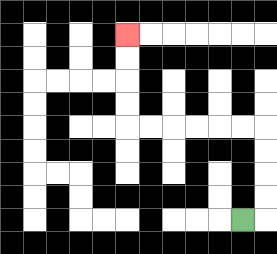{'start': '[10, 9]', 'end': '[5, 1]', 'path_directions': 'R,U,U,U,U,L,L,L,L,L,L,U,U,U,U', 'path_coordinates': '[[10, 9], [11, 9], [11, 8], [11, 7], [11, 6], [11, 5], [10, 5], [9, 5], [8, 5], [7, 5], [6, 5], [5, 5], [5, 4], [5, 3], [5, 2], [5, 1]]'}